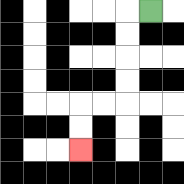{'start': '[6, 0]', 'end': '[3, 6]', 'path_directions': 'L,D,D,D,D,L,L,D,D', 'path_coordinates': '[[6, 0], [5, 0], [5, 1], [5, 2], [5, 3], [5, 4], [4, 4], [3, 4], [3, 5], [3, 6]]'}